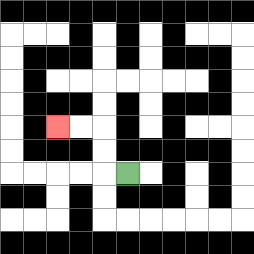{'start': '[5, 7]', 'end': '[2, 5]', 'path_directions': 'L,U,U,L,L', 'path_coordinates': '[[5, 7], [4, 7], [4, 6], [4, 5], [3, 5], [2, 5]]'}